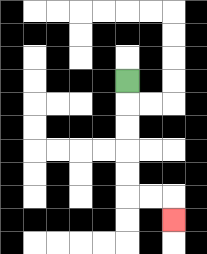{'start': '[5, 3]', 'end': '[7, 9]', 'path_directions': 'D,D,D,D,D,R,R,D', 'path_coordinates': '[[5, 3], [5, 4], [5, 5], [5, 6], [5, 7], [5, 8], [6, 8], [7, 8], [7, 9]]'}